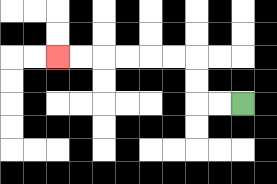{'start': '[10, 4]', 'end': '[2, 2]', 'path_directions': 'L,L,U,U,L,L,L,L,L,L', 'path_coordinates': '[[10, 4], [9, 4], [8, 4], [8, 3], [8, 2], [7, 2], [6, 2], [5, 2], [4, 2], [3, 2], [2, 2]]'}